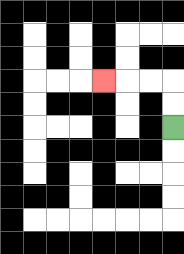{'start': '[7, 5]', 'end': '[4, 3]', 'path_directions': 'U,U,L,L,L', 'path_coordinates': '[[7, 5], [7, 4], [7, 3], [6, 3], [5, 3], [4, 3]]'}